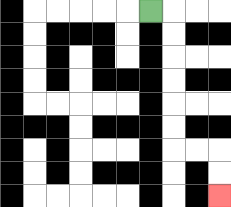{'start': '[6, 0]', 'end': '[9, 8]', 'path_directions': 'R,D,D,D,D,D,D,R,R,D,D', 'path_coordinates': '[[6, 0], [7, 0], [7, 1], [7, 2], [7, 3], [7, 4], [7, 5], [7, 6], [8, 6], [9, 6], [9, 7], [9, 8]]'}